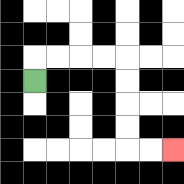{'start': '[1, 3]', 'end': '[7, 6]', 'path_directions': 'U,R,R,R,R,D,D,D,D,R,R', 'path_coordinates': '[[1, 3], [1, 2], [2, 2], [3, 2], [4, 2], [5, 2], [5, 3], [5, 4], [5, 5], [5, 6], [6, 6], [7, 6]]'}